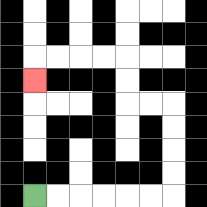{'start': '[1, 8]', 'end': '[1, 3]', 'path_directions': 'R,R,R,R,R,R,U,U,U,U,L,L,U,U,L,L,L,L,D', 'path_coordinates': '[[1, 8], [2, 8], [3, 8], [4, 8], [5, 8], [6, 8], [7, 8], [7, 7], [7, 6], [7, 5], [7, 4], [6, 4], [5, 4], [5, 3], [5, 2], [4, 2], [3, 2], [2, 2], [1, 2], [1, 3]]'}